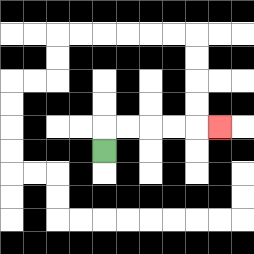{'start': '[4, 6]', 'end': '[9, 5]', 'path_directions': 'U,R,R,R,R,R', 'path_coordinates': '[[4, 6], [4, 5], [5, 5], [6, 5], [7, 5], [8, 5], [9, 5]]'}